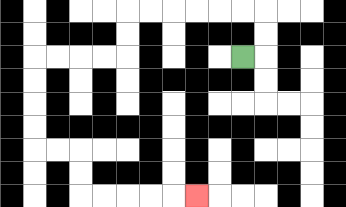{'start': '[10, 2]', 'end': '[8, 8]', 'path_directions': 'R,U,U,L,L,L,L,L,L,D,D,L,L,L,L,D,D,D,D,R,R,D,D,R,R,R,R,R', 'path_coordinates': '[[10, 2], [11, 2], [11, 1], [11, 0], [10, 0], [9, 0], [8, 0], [7, 0], [6, 0], [5, 0], [5, 1], [5, 2], [4, 2], [3, 2], [2, 2], [1, 2], [1, 3], [1, 4], [1, 5], [1, 6], [2, 6], [3, 6], [3, 7], [3, 8], [4, 8], [5, 8], [6, 8], [7, 8], [8, 8]]'}